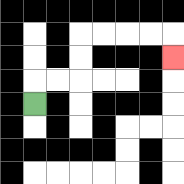{'start': '[1, 4]', 'end': '[7, 2]', 'path_directions': 'U,R,R,U,U,R,R,R,R,D', 'path_coordinates': '[[1, 4], [1, 3], [2, 3], [3, 3], [3, 2], [3, 1], [4, 1], [5, 1], [6, 1], [7, 1], [7, 2]]'}